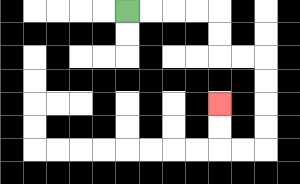{'start': '[5, 0]', 'end': '[9, 4]', 'path_directions': 'R,R,R,R,D,D,R,R,D,D,D,D,L,L,U,U', 'path_coordinates': '[[5, 0], [6, 0], [7, 0], [8, 0], [9, 0], [9, 1], [9, 2], [10, 2], [11, 2], [11, 3], [11, 4], [11, 5], [11, 6], [10, 6], [9, 6], [9, 5], [9, 4]]'}